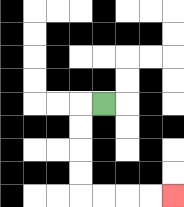{'start': '[4, 4]', 'end': '[7, 8]', 'path_directions': 'L,D,D,D,D,R,R,R,R', 'path_coordinates': '[[4, 4], [3, 4], [3, 5], [3, 6], [3, 7], [3, 8], [4, 8], [5, 8], [6, 8], [7, 8]]'}